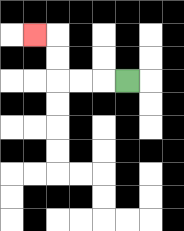{'start': '[5, 3]', 'end': '[1, 1]', 'path_directions': 'L,L,L,U,U,L', 'path_coordinates': '[[5, 3], [4, 3], [3, 3], [2, 3], [2, 2], [2, 1], [1, 1]]'}